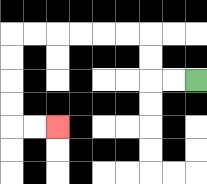{'start': '[8, 3]', 'end': '[2, 5]', 'path_directions': 'L,L,U,U,L,L,L,L,L,L,D,D,D,D,R,R', 'path_coordinates': '[[8, 3], [7, 3], [6, 3], [6, 2], [6, 1], [5, 1], [4, 1], [3, 1], [2, 1], [1, 1], [0, 1], [0, 2], [0, 3], [0, 4], [0, 5], [1, 5], [2, 5]]'}